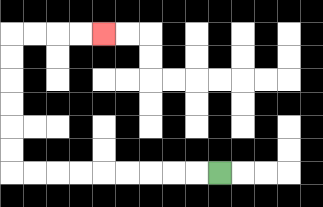{'start': '[9, 7]', 'end': '[4, 1]', 'path_directions': 'L,L,L,L,L,L,L,L,L,U,U,U,U,U,U,R,R,R,R', 'path_coordinates': '[[9, 7], [8, 7], [7, 7], [6, 7], [5, 7], [4, 7], [3, 7], [2, 7], [1, 7], [0, 7], [0, 6], [0, 5], [0, 4], [0, 3], [0, 2], [0, 1], [1, 1], [2, 1], [3, 1], [4, 1]]'}